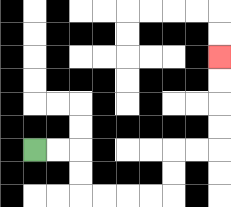{'start': '[1, 6]', 'end': '[9, 2]', 'path_directions': 'R,R,D,D,R,R,R,R,U,U,R,R,U,U,U,U', 'path_coordinates': '[[1, 6], [2, 6], [3, 6], [3, 7], [3, 8], [4, 8], [5, 8], [6, 8], [7, 8], [7, 7], [7, 6], [8, 6], [9, 6], [9, 5], [9, 4], [9, 3], [9, 2]]'}